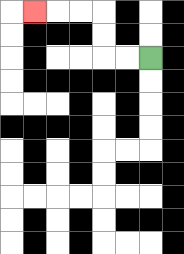{'start': '[6, 2]', 'end': '[1, 0]', 'path_directions': 'L,L,U,U,L,L,L', 'path_coordinates': '[[6, 2], [5, 2], [4, 2], [4, 1], [4, 0], [3, 0], [2, 0], [1, 0]]'}